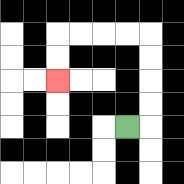{'start': '[5, 5]', 'end': '[2, 3]', 'path_directions': 'R,U,U,U,U,L,L,L,L,D,D', 'path_coordinates': '[[5, 5], [6, 5], [6, 4], [6, 3], [6, 2], [6, 1], [5, 1], [4, 1], [3, 1], [2, 1], [2, 2], [2, 3]]'}